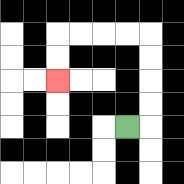{'start': '[5, 5]', 'end': '[2, 3]', 'path_directions': 'R,U,U,U,U,L,L,L,L,D,D', 'path_coordinates': '[[5, 5], [6, 5], [6, 4], [6, 3], [6, 2], [6, 1], [5, 1], [4, 1], [3, 1], [2, 1], [2, 2], [2, 3]]'}